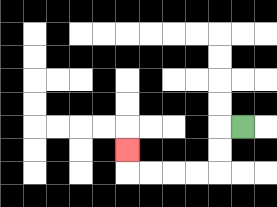{'start': '[10, 5]', 'end': '[5, 6]', 'path_directions': 'L,D,D,L,L,L,L,U', 'path_coordinates': '[[10, 5], [9, 5], [9, 6], [9, 7], [8, 7], [7, 7], [6, 7], [5, 7], [5, 6]]'}